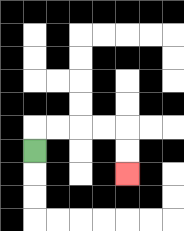{'start': '[1, 6]', 'end': '[5, 7]', 'path_directions': 'U,R,R,R,R,D,D', 'path_coordinates': '[[1, 6], [1, 5], [2, 5], [3, 5], [4, 5], [5, 5], [5, 6], [5, 7]]'}